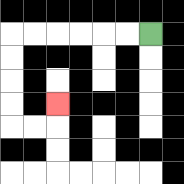{'start': '[6, 1]', 'end': '[2, 4]', 'path_directions': 'L,L,L,L,L,L,D,D,D,D,R,R,U', 'path_coordinates': '[[6, 1], [5, 1], [4, 1], [3, 1], [2, 1], [1, 1], [0, 1], [0, 2], [0, 3], [0, 4], [0, 5], [1, 5], [2, 5], [2, 4]]'}